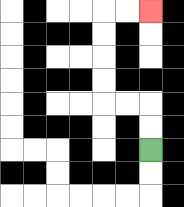{'start': '[6, 6]', 'end': '[6, 0]', 'path_directions': 'U,U,L,L,U,U,U,U,R,R', 'path_coordinates': '[[6, 6], [6, 5], [6, 4], [5, 4], [4, 4], [4, 3], [4, 2], [4, 1], [4, 0], [5, 0], [6, 0]]'}